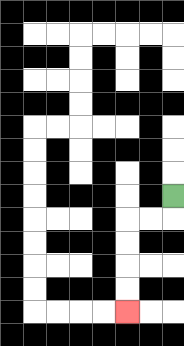{'start': '[7, 8]', 'end': '[5, 13]', 'path_directions': 'D,L,L,D,D,D,D', 'path_coordinates': '[[7, 8], [7, 9], [6, 9], [5, 9], [5, 10], [5, 11], [5, 12], [5, 13]]'}